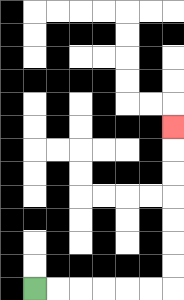{'start': '[1, 12]', 'end': '[7, 5]', 'path_directions': 'R,R,R,R,R,R,U,U,U,U,U,U,U', 'path_coordinates': '[[1, 12], [2, 12], [3, 12], [4, 12], [5, 12], [6, 12], [7, 12], [7, 11], [7, 10], [7, 9], [7, 8], [7, 7], [7, 6], [7, 5]]'}